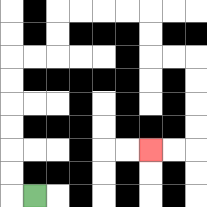{'start': '[1, 8]', 'end': '[6, 6]', 'path_directions': 'L,U,U,U,U,U,U,R,R,U,U,R,R,R,R,D,D,R,R,D,D,D,D,L,L', 'path_coordinates': '[[1, 8], [0, 8], [0, 7], [0, 6], [0, 5], [0, 4], [0, 3], [0, 2], [1, 2], [2, 2], [2, 1], [2, 0], [3, 0], [4, 0], [5, 0], [6, 0], [6, 1], [6, 2], [7, 2], [8, 2], [8, 3], [8, 4], [8, 5], [8, 6], [7, 6], [6, 6]]'}